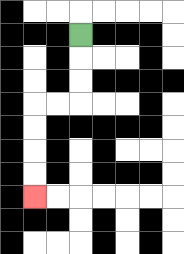{'start': '[3, 1]', 'end': '[1, 8]', 'path_directions': 'D,D,D,L,L,D,D,D,D', 'path_coordinates': '[[3, 1], [3, 2], [3, 3], [3, 4], [2, 4], [1, 4], [1, 5], [1, 6], [1, 7], [1, 8]]'}